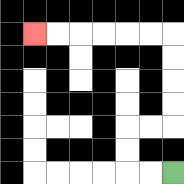{'start': '[7, 7]', 'end': '[1, 1]', 'path_directions': 'L,L,U,U,R,R,U,U,U,U,L,L,L,L,L,L', 'path_coordinates': '[[7, 7], [6, 7], [5, 7], [5, 6], [5, 5], [6, 5], [7, 5], [7, 4], [7, 3], [7, 2], [7, 1], [6, 1], [5, 1], [4, 1], [3, 1], [2, 1], [1, 1]]'}